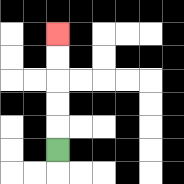{'start': '[2, 6]', 'end': '[2, 1]', 'path_directions': 'U,U,U,U,U', 'path_coordinates': '[[2, 6], [2, 5], [2, 4], [2, 3], [2, 2], [2, 1]]'}